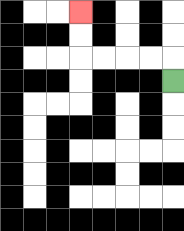{'start': '[7, 3]', 'end': '[3, 0]', 'path_directions': 'U,L,L,L,L,U,U', 'path_coordinates': '[[7, 3], [7, 2], [6, 2], [5, 2], [4, 2], [3, 2], [3, 1], [3, 0]]'}